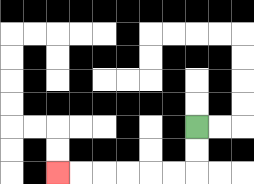{'start': '[8, 5]', 'end': '[2, 7]', 'path_directions': 'D,D,L,L,L,L,L,L', 'path_coordinates': '[[8, 5], [8, 6], [8, 7], [7, 7], [6, 7], [5, 7], [4, 7], [3, 7], [2, 7]]'}